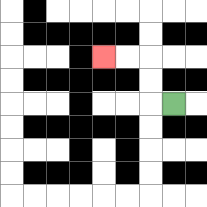{'start': '[7, 4]', 'end': '[4, 2]', 'path_directions': 'L,U,U,L,L', 'path_coordinates': '[[7, 4], [6, 4], [6, 3], [6, 2], [5, 2], [4, 2]]'}